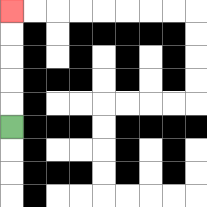{'start': '[0, 5]', 'end': '[0, 0]', 'path_directions': 'U,U,U,U,U', 'path_coordinates': '[[0, 5], [0, 4], [0, 3], [0, 2], [0, 1], [0, 0]]'}